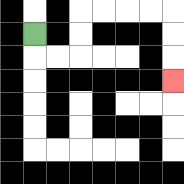{'start': '[1, 1]', 'end': '[7, 3]', 'path_directions': 'D,R,R,U,U,R,R,R,R,D,D,D', 'path_coordinates': '[[1, 1], [1, 2], [2, 2], [3, 2], [3, 1], [3, 0], [4, 0], [5, 0], [6, 0], [7, 0], [7, 1], [7, 2], [7, 3]]'}